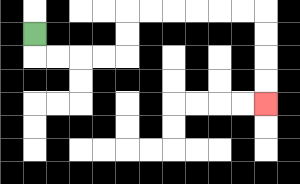{'start': '[1, 1]', 'end': '[11, 4]', 'path_directions': 'D,R,R,R,R,U,U,R,R,R,R,R,R,D,D,D,D', 'path_coordinates': '[[1, 1], [1, 2], [2, 2], [3, 2], [4, 2], [5, 2], [5, 1], [5, 0], [6, 0], [7, 0], [8, 0], [9, 0], [10, 0], [11, 0], [11, 1], [11, 2], [11, 3], [11, 4]]'}